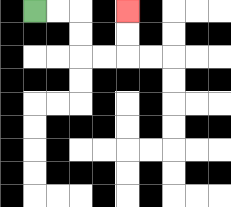{'start': '[1, 0]', 'end': '[5, 0]', 'path_directions': 'R,R,D,D,R,R,U,U', 'path_coordinates': '[[1, 0], [2, 0], [3, 0], [3, 1], [3, 2], [4, 2], [5, 2], [5, 1], [5, 0]]'}